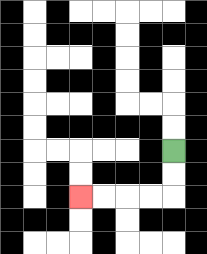{'start': '[7, 6]', 'end': '[3, 8]', 'path_directions': 'D,D,L,L,L,L', 'path_coordinates': '[[7, 6], [7, 7], [7, 8], [6, 8], [5, 8], [4, 8], [3, 8]]'}